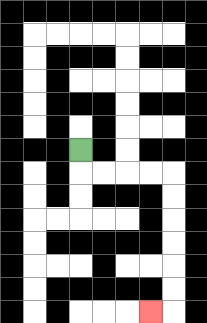{'start': '[3, 6]', 'end': '[6, 13]', 'path_directions': 'D,R,R,R,R,D,D,D,D,D,D,L', 'path_coordinates': '[[3, 6], [3, 7], [4, 7], [5, 7], [6, 7], [7, 7], [7, 8], [7, 9], [7, 10], [7, 11], [7, 12], [7, 13], [6, 13]]'}